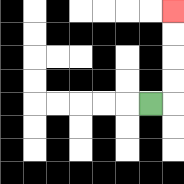{'start': '[6, 4]', 'end': '[7, 0]', 'path_directions': 'R,U,U,U,U', 'path_coordinates': '[[6, 4], [7, 4], [7, 3], [7, 2], [7, 1], [7, 0]]'}